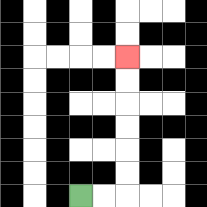{'start': '[3, 8]', 'end': '[5, 2]', 'path_directions': 'R,R,U,U,U,U,U,U', 'path_coordinates': '[[3, 8], [4, 8], [5, 8], [5, 7], [5, 6], [5, 5], [5, 4], [5, 3], [5, 2]]'}